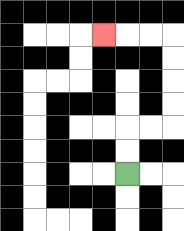{'start': '[5, 7]', 'end': '[4, 1]', 'path_directions': 'U,U,R,R,U,U,U,U,L,L,L', 'path_coordinates': '[[5, 7], [5, 6], [5, 5], [6, 5], [7, 5], [7, 4], [7, 3], [7, 2], [7, 1], [6, 1], [5, 1], [4, 1]]'}